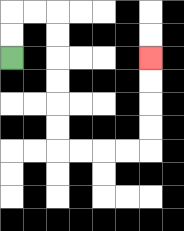{'start': '[0, 2]', 'end': '[6, 2]', 'path_directions': 'U,U,R,R,D,D,D,D,D,D,R,R,R,R,U,U,U,U', 'path_coordinates': '[[0, 2], [0, 1], [0, 0], [1, 0], [2, 0], [2, 1], [2, 2], [2, 3], [2, 4], [2, 5], [2, 6], [3, 6], [4, 6], [5, 6], [6, 6], [6, 5], [6, 4], [6, 3], [6, 2]]'}